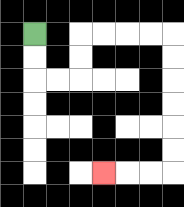{'start': '[1, 1]', 'end': '[4, 7]', 'path_directions': 'D,D,R,R,U,U,R,R,R,R,D,D,D,D,D,D,L,L,L', 'path_coordinates': '[[1, 1], [1, 2], [1, 3], [2, 3], [3, 3], [3, 2], [3, 1], [4, 1], [5, 1], [6, 1], [7, 1], [7, 2], [7, 3], [7, 4], [7, 5], [7, 6], [7, 7], [6, 7], [5, 7], [4, 7]]'}